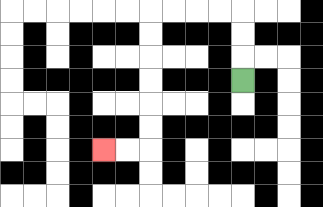{'start': '[10, 3]', 'end': '[4, 6]', 'path_directions': 'U,U,U,L,L,L,L,D,D,D,D,D,D,L,L', 'path_coordinates': '[[10, 3], [10, 2], [10, 1], [10, 0], [9, 0], [8, 0], [7, 0], [6, 0], [6, 1], [6, 2], [6, 3], [6, 4], [6, 5], [6, 6], [5, 6], [4, 6]]'}